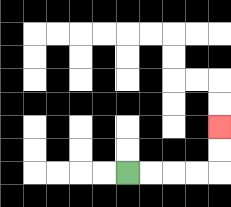{'start': '[5, 7]', 'end': '[9, 5]', 'path_directions': 'R,R,R,R,U,U', 'path_coordinates': '[[5, 7], [6, 7], [7, 7], [8, 7], [9, 7], [9, 6], [9, 5]]'}